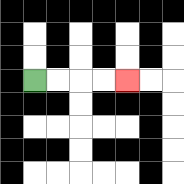{'start': '[1, 3]', 'end': '[5, 3]', 'path_directions': 'R,R,R,R', 'path_coordinates': '[[1, 3], [2, 3], [3, 3], [4, 3], [5, 3]]'}